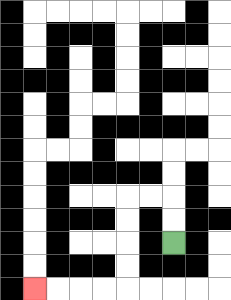{'start': '[7, 10]', 'end': '[1, 12]', 'path_directions': 'U,U,L,L,D,D,D,D,L,L,L,L', 'path_coordinates': '[[7, 10], [7, 9], [7, 8], [6, 8], [5, 8], [5, 9], [5, 10], [5, 11], [5, 12], [4, 12], [3, 12], [2, 12], [1, 12]]'}